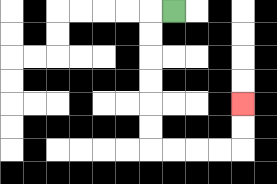{'start': '[7, 0]', 'end': '[10, 4]', 'path_directions': 'L,D,D,D,D,D,D,R,R,R,R,U,U', 'path_coordinates': '[[7, 0], [6, 0], [6, 1], [6, 2], [6, 3], [6, 4], [6, 5], [6, 6], [7, 6], [8, 6], [9, 6], [10, 6], [10, 5], [10, 4]]'}